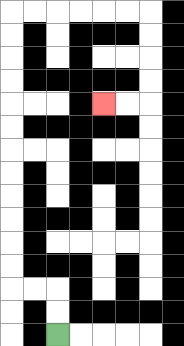{'start': '[2, 14]', 'end': '[4, 4]', 'path_directions': 'U,U,L,L,U,U,U,U,U,U,U,U,U,U,U,U,R,R,R,R,R,R,D,D,D,D,L,L', 'path_coordinates': '[[2, 14], [2, 13], [2, 12], [1, 12], [0, 12], [0, 11], [0, 10], [0, 9], [0, 8], [0, 7], [0, 6], [0, 5], [0, 4], [0, 3], [0, 2], [0, 1], [0, 0], [1, 0], [2, 0], [3, 0], [4, 0], [5, 0], [6, 0], [6, 1], [6, 2], [6, 3], [6, 4], [5, 4], [4, 4]]'}